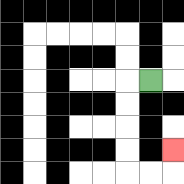{'start': '[6, 3]', 'end': '[7, 6]', 'path_directions': 'L,D,D,D,D,R,R,U', 'path_coordinates': '[[6, 3], [5, 3], [5, 4], [5, 5], [5, 6], [5, 7], [6, 7], [7, 7], [7, 6]]'}